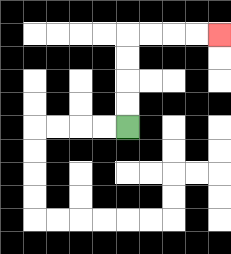{'start': '[5, 5]', 'end': '[9, 1]', 'path_directions': 'U,U,U,U,R,R,R,R', 'path_coordinates': '[[5, 5], [5, 4], [5, 3], [5, 2], [5, 1], [6, 1], [7, 1], [8, 1], [9, 1]]'}